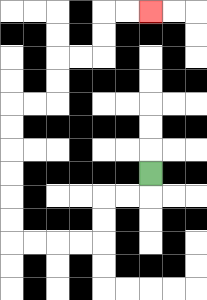{'start': '[6, 7]', 'end': '[6, 0]', 'path_directions': 'D,L,L,D,D,L,L,L,L,U,U,U,U,U,U,R,R,U,U,R,R,U,U,R,R', 'path_coordinates': '[[6, 7], [6, 8], [5, 8], [4, 8], [4, 9], [4, 10], [3, 10], [2, 10], [1, 10], [0, 10], [0, 9], [0, 8], [0, 7], [0, 6], [0, 5], [0, 4], [1, 4], [2, 4], [2, 3], [2, 2], [3, 2], [4, 2], [4, 1], [4, 0], [5, 0], [6, 0]]'}